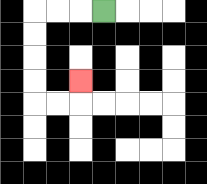{'start': '[4, 0]', 'end': '[3, 3]', 'path_directions': 'L,L,L,D,D,D,D,R,R,U', 'path_coordinates': '[[4, 0], [3, 0], [2, 0], [1, 0], [1, 1], [1, 2], [1, 3], [1, 4], [2, 4], [3, 4], [3, 3]]'}